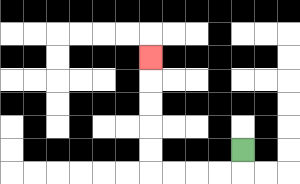{'start': '[10, 6]', 'end': '[6, 2]', 'path_directions': 'D,L,L,L,L,U,U,U,U,U', 'path_coordinates': '[[10, 6], [10, 7], [9, 7], [8, 7], [7, 7], [6, 7], [6, 6], [6, 5], [6, 4], [6, 3], [6, 2]]'}